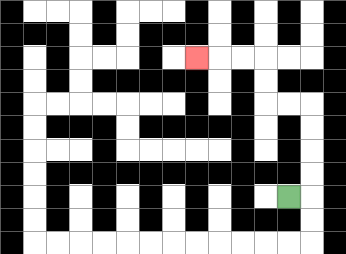{'start': '[12, 8]', 'end': '[8, 2]', 'path_directions': 'R,U,U,U,U,L,L,U,U,L,L,L', 'path_coordinates': '[[12, 8], [13, 8], [13, 7], [13, 6], [13, 5], [13, 4], [12, 4], [11, 4], [11, 3], [11, 2], [10, 2], [9, 2], [8, 2]]'}